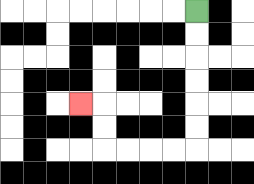{'start': '[8, 0]', 'end': '[3, 4]', 'path_directions': 'D,D,D,D,D,D,L,L,L,L,U,U,L', 'path_coordinates': '[[8, 0], [8, 1], [8, 2], [8, 3], [8, 4], [8, 5], [8, 6], [7, 6], [6, 6], [5, 6], [4, 6], [4, 5], [4, 4], [3, 4]]'}